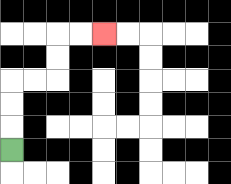{'start': '[0, 6]', 'end': '[4, 1]', 'path_directions': 'U,U,U,R,R,U,U,R,R', 'path_coordinates': '[[0, 6], [0, 5], [0, 4], [0, 3], [1, 3], [2, 3], [2, 2], [2, 1], [3, 1], [4, 1]]'}